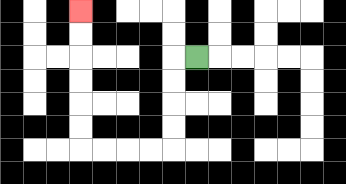{'start': '[8, 2]', 'end': '[3, 0]', 'path_directions': 'L,D,D,D,D,L,L,L,L,U,U,U,U,U,U', 'path_coordinates': '[[8, 2], [7, 2], [7, 3], [7, 4], [7, 5], [7, 6], [6, 6], [5, 6], [4, 6], [3, 6], [3, 5], [3, 4], [3, 3], [3, 2], [3, 1], [3, 0]]'}